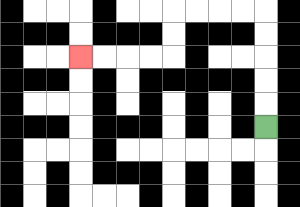{'start': '[11, 5]', 'end': '[3, 2]', 'path_directions': 'U,U,U,U,U,L,L,L,L,D,D,L,L,L,L', 'path_coordinates': '[[11, 5], [11, 4], [11, 3], [11, 2], [11, 1], [11, 0], [10, 0], [9, 0], [8, 0], [7, 0], [7, 1], [7, 2], [6, 2], [5, 2], [4, 2], [3, 2]]'}